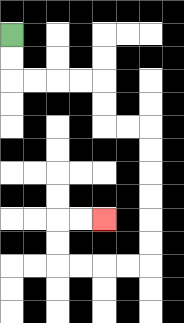{'start': '[0, 1]', 'end': '[4, 9]', 'path_directions': 'D,D,R,R,R,R,D,D,R,R,D,D,D,D,D,D,L,L,L,L,U,U,R,R', 'path_coordinates': '[[0, 1], [0, 2], [0, 3], [1, 3], [2, 3], [3, 3], [4, 3], [4, 4], [4, 5], [5, 5], [6, 5], [6, 6], [6, 7], [6, 8], [6, 9], [6, 10], [6, 11], [5, 11], [4, 11], [3, 11], [2, 11], [2, 10], [2, 9], [3, 9], [4, 9]]'}